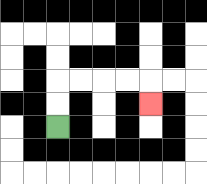{'start': '[2, 5]', 'end': '[6, 4]', 'path_directions': 'U,U,R,R,R,R,D', 'path_coordinates': '[[2, 5], [2, 4], [2, 3], [3, 3], [4, 3], [5, 3], [6, 3], [6, 4]]'}